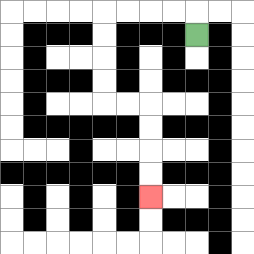{'start': '[8, 1]', 'end': '[6, 8]', 'path_directions': 'U,L,L,L,L,D,D,D,D,R,R,D,D,D,D', 'path_coordinates': '[[8, 1], [8, 0], [7, 0], [6, 0], [5, 0], [4, 0], [4, 1], [4, 2], [4, 3], [4, 4], [5, 4], [6, 4], [6, 5], [6, 6], [6, 7], [6, 8]]'}